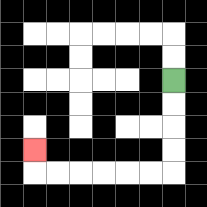{'start': '[7, 3]', 'end': '[1, 6]', 'path_directions': 'D,D,D,D,L,L,L,L,L,L,U', 'path_coordinates': '[[7, 3], [7, 4], [7, 5], [7, 6], [7, 7], [6, 7], [5, 7], [4, 7], [3, 7], [2, 7], [1, 7], [1, 6]]'}